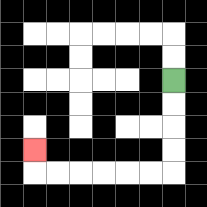{'start': '[7, 3]', 'end': '[1, 6]', 'path_directions': 'D,D,D,D,L,L,L,L,L,L,U', 'path_coordinates': '[[7, 3], [7, 4], [7, 5], [7, 6], [7, 7], [6, 7], [5, 7], [4, 7], [3, 7], [2, 7], [1, 7], [1, 6]]'}